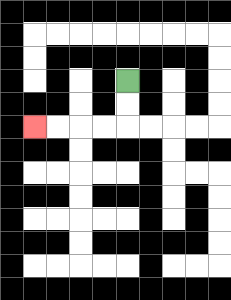{'start': '[5, 3]', 'end': '[1, 5]', 'path_directions': 'D,D,L,L,L,L', 'path_coordinates': '[[5, 3], [5, 4], [5, 5], [4, 5], [3, 5], [2, 5], [1, 5]]'}